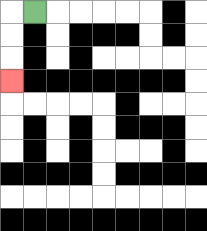{'start': '[1, 0]', 'end': '[0, 3]', 'path_directions': 'L,D,D,D', 'path_coordinates': '[[1, 0], [0, 0], [0, 1], [0, 2], [0, 3]]'}